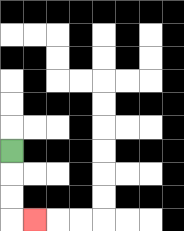{'start': '[0, 6]', 'end': '[1, 9]', 'path_directions': 'D,D,D,R', 'path_coordinates': '[[0, 6], [0, 7], [0, 8], [0, 9], [1, 9]]'}